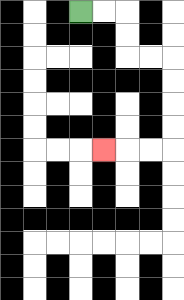{'start': '[3, 0]', 'end': '[4, 6]', 'path_directions': 'R,R,D,D,R,R,D,D,D,D,L,L,L', 'path_coordinates': '[[3, 0], [4, 0], [5, 0], [5, 1], [5, 2], [6, 2], [7, 2], [7, 3], [7, 4], [7, 5], [7, 6], [6, 6], [5, 6], [4, 6]]'}